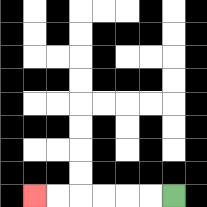{'start': '[7, 8]', 'end': '[1, 8]', 'path_directions': 'L,L,L,L,L,L', 'path_coordinates': '[[7, 8], [6, 8], [5, 8], [4, 8], [3, 8], [2, 8], [1, 8]]'}